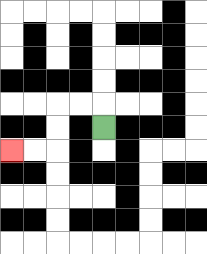{'start': '[4, 5]', 'end': '[0, 6]', 'path_directions': 'U,L,L,D,D,L,L', 'path_coordinates': '[[4, 5], [4, 4], [3, 4], [2, 4], [2, 5], [2, 6], [1, 6], [0, 6]]'}